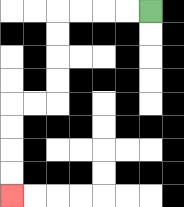{'start': '[6, 0]', 'end': '[0, 8]', 'path_directions': 'L,L,L,L,D,D,D,D,L,L,D,D,D,D', 'path_coordinates': '[[6, 0], [5, 0], [4, 0], [3, 0], [2, 0], [2, 1], [2, 2], [2, 3], [2, 4], [1, 4], [0, 4], [0, 5], [0, 6], [0, 7], [0, 8]]'}